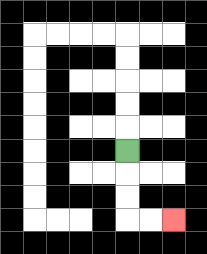{'start': '[5, 6]', 'end': '[7, 9]', 'path_directions': 'D,D,D,R,R', 'path_coordinates': '[[5, 6], [5, 7], [5, 8], [5, 9], [6, 9], [7, 9]]'}